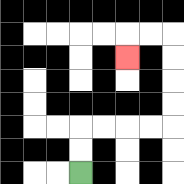{'start': '[3, 7]', 'end': '[5, 2]', 'path_directions': 'U,U,R,R,R,R,U,U,U,U,L,L,D', 'path_coordinates': '[[3, 7], [3, 6], [3, 5], [4, 5], [5, 5], [6, 5], [7, 5], [7, 4], [7, 3], [7, 2], [7, 1], [6, 1], [5, 1], [5, 2]]'}